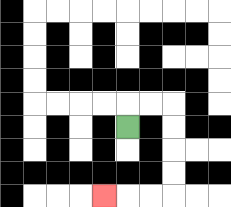{'start': '[5, 5]', 'end': '[4, 8]', 'path_directions': 'U,R,R,D,D,D,D,L,L,L', 'path_coordinates': '[[5, 5], [5, 4], [6, 4], [7, 4], [7, 5], [7, 6], [7, 7], [7, 8], [6, 8], [5, 8], [4, 8]]'}